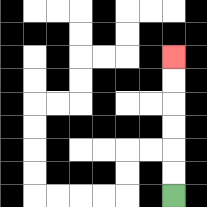{'start': '[7, 8]', 'end': '[7, 2]', 'path_directions': 'U,U,U,U,U,U', 'path_coordinates': '[[7, 8], [7, 7], [7, 6], [7, 5], [7, 4], [7, 3], [7, 2]]'}